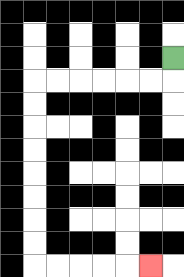{'start': '[7, 2]', 'end': '[6, 11]', 'path_directions': 'D,L,L,L,L,L,L,D,D,D,D,D,D,D,D,R,R,R,R,R', 'path_coordinates': '[[7, 2], [7, 3], [6, 3], [5, 3], [4, 3], [3, 3], [2, 3], [1, 3], [1, 4], [1, 5], [1, 6], [1, 7], [1, 8], [1, 9], [1, 10], [1, 11], [2, 11], [3, 11], [4, 11], [5, 11], [6, 11]]'}